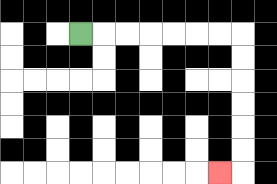{'start': '[3, 1]', 'end': '[9, 7]', 'path_directions': 'R,R,R,R,R,R,R,D,D,D,D,D,D,L', 'path_coordinates': '[[3, 1], [4, 1], [5, 1], [6, 1], [7, 1], [8, 1], [9, 1], [10, 1], [10, 2], [10, 3], [10, 4], [10, 5], [10, 6], [10, 7], [9, 7]]'}